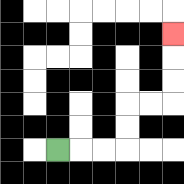{'start': '[2, 6]', 'end': '[7, 1]', 'path_directions': 'R,R,R,U,U,R,R,U,U,U', 'path_coordinates': '[[2, 6], [3, 6], [4, 6], [5, 6], [5, 5], [5, 4], [6, 4], [7, 4], [7, 3], [7, 2], [7, 1]]'}